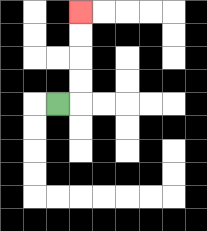{'start': '[2, 4]', 'end': '[3, 0]', 'path_directions': 'R,U,U,U,U', 'path_coordinates': '[[2, 4], [3, 4], [3, 3], [3, 2], [3, 1], [3, 0]]'}